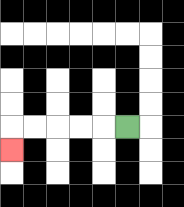{'start': '[5, 5]', 'end': '[0, 6]', 'path_directions': 'L,L,L,L,L,D', 'path_coordinates': '[[5, 5], [4, 5], [3, 5], [2, 5], [1, 5], [0, 5], [0, 6]]'}